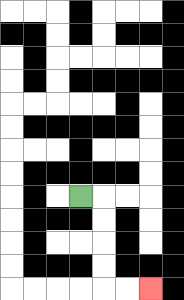{'start': '[3, 8]', 'end': '[6, 12]', 'path_directions': 'R,D,D,D,D,R,R', 'path_coordinates': '[[3, 8], [4, 8], [4, 9], [4, 10], [4, 11], [4, 12], [5, 12], [6, 12]]'}